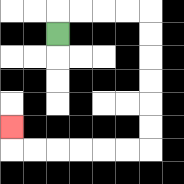{'start': '[2, 1]', 'end': '[0, 5]', 'path_directions': 'U,R,R,R,R,D,D,D,D,D,D,L,L,L,L,L,L,U', 'path_coordinates': '[[2, 1], [2, 0], [3, 0], [4, 0], [5, 0], [6, 0], [6, 1], [6, 2], [6, 3], [6, 4], [6, 5], [6, 6], [5, 6], [4, 6], [3, 6], [2, 6], [1, 6], [0, 6], [0, 5]]'}